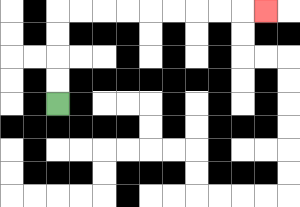{'start': '[2, 4]', 'end': '[11, 0]', 'path_directions': 'U,U,U,U,R,R,R,R,R,R,R,R,R', 'path_coordinates': '[[2, 4], [2, 3], [2, 2], [2, 1], [2, 0], [3, 0], [4, 0], [5, 0], [6, 0], [7, 0], [8, 0], [9, 0], [10, 0], [11, 0]]'}